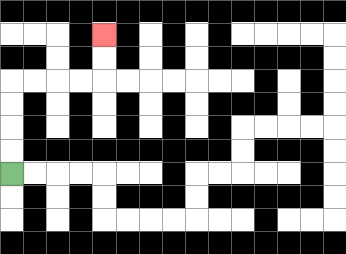{'start': '[0, 7]', 'end': '[4, 1]', 'path_directions': 'U,U,U,U,R,R,R,R,U,U', 'path_coordinates': '[[0, 7], [0, 6], [0, 5], [0, 4], [0, 3], [1, 3], [2, 3], [3, 3], [4, 3], [4, 2], [4, 1]]'}